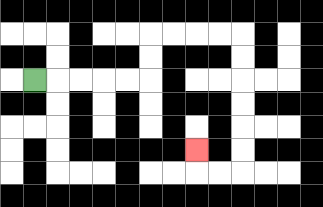{'start': '[1, 3]', 'end': '[8, 6]', 'path_directions': 'R,R,R,R,R,U,U,R,R,R,R,D,D,D,D,D,D,L,L,U', 'path_coordinates': '[[1, 3], [2, 3], [3, 3], [4, 3], [5, 3], [6, 3], [6, 2], [6, 1], [7, 1], [8, 1], [9, 1], [10, 1], [10, 2], [10, 3], [10, 4], [10, 5], [10, 6], [10, 7], [9, 7], [8, 7], [8, 6]]'}